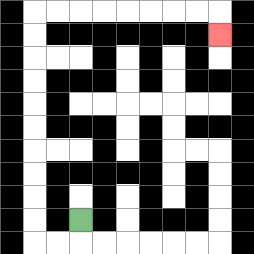{'start': '[3, 9]', 'end': '[9, 1]', 'path_directions': 'D,L,L,U,U,U,U,U,U,U,U,U,U,R,R,R,R,R,R,R,R,D', 'path_coordinates': '[[3, 9], [3, 10], [2, 10], [1, 10], [1, 9], [1, 8], [1, 7], [1, 6], [1, 5], [1, 4], [1, 3], [1, 2], [1, 1], [1, 0], [2, 0], [3, 0], [4, 0], [5, 0], [6, 0], [7, 0], [8, 0], [9, 0], [9, 1]]'}